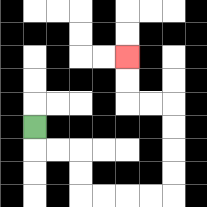{'start': '[1, 5]', 'end': '[5, 2]', 'path_directions': 'D,R,R,D,D,R,R,R,R,U,U,U,U,L,L,U,U', 'path_coordinates': '[[1, 5], [1, 6], [2, 6], [3, 6], [3, 7], [3, 8], [4, 8], [5, 8], [6, 8], [7, 8], [7, 7], [7, 6], [7, 5], [7, 4], [6, 4], [5, 4], [5, 3], [5, 2]]'}